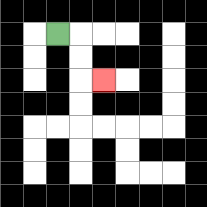{'start': '[2, 1]', 'end': '[4, 3]', 'path_directions': 'R,D,D,R', 'path_coordinates': '[[2, 1], [3, 1], [3, 2], [3, 3], [4, 3]]'}